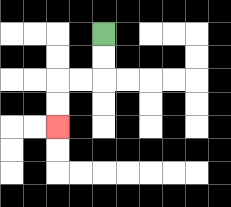{'start': '[4, 1]', 'end': '[2, 5]', 'path_directions': 'D,D,L,L,D,D', 'path_coordinates': '[[4, 1], [4, 2], [4, 3], [3, 3], [2, 3], [2, 4], [2, 5]]'}